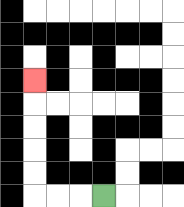{'start': '[4, 8]', 'end': '[1, 3]', 'path_directions': 'L,L,L,U,U,U,U,U', 'path_coordinates': '[[4, 8], [3, 8], [2, 8], [1, 8], [1, 7], [1, 6], [1, 5], [1, 4], [1, 3]]'}